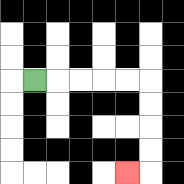{'start': '[1, 3]', 'end': '[5, 7]', 'path_directions': 'R,R,R,R,R,D,D,D,D,L', 'path_coordinates': '[[1, 3], [2, 3], [3, 3], [4, 3], [5, 3], [6, 3], [6, 4], [6, 5], [6, 6], [6, 7], [5, 7]]'}